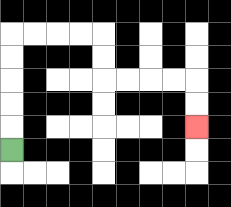{'start': '[0, 6]', 'end': '[8, 5]', 'path_directions': 'U,U,U,U,U,R,R,R,R,D,D,R,R,R,R,D,D', 'path_coordinates': '[[0, 6], [0, 5], [0, 4], [0, 3], [0, 2], [0, 1], [1, 1], [2, 1], [3, 1], [4, 1], [4, 2], [4, 3], [5, 3], [6, 3], [7, 3], [8, 3], [8, 4], [8, 5]]'}